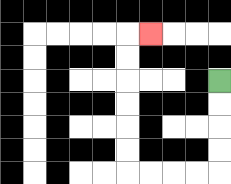{'start': '[9, 3]', 'end': '[6, 1]', 'path_directions': 'D,D,D,D,L,L,L,L,U,U,U,U,U,U,R', 'path_coordinates': '[[9, 3], [9, 4], [9, 5], [9, 6], [9, 7], [8, 7], [7, 7], [6, 7], [5, 7], [5, 6], [5, 5], [5, 4], [5, 3], [5, 2], [5, 1], [6, 1]]'}